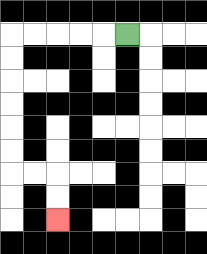{'start': '[5, 1]', 'end': '[2, 9]', 'path_directions': 'L,L,L,L,L,D,D,D,D,D,D,R,R,D,D', 'path_coordinates': '[[5, 1], [4, 1], [3, 1], [2, 1], [1, 1], [0, 1], [0, 2], [0, 3], [0, 4], [0, 5], [0, 6], [0, 7], [1, 7], [2, 7], [2, 8], [2, 9]]'}